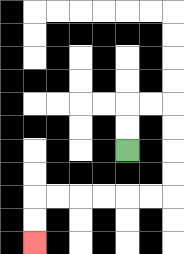{'start': '[5, 6]', 'end': '[1, 10]', 'path_directions': 'U,U,R,R,D,D,D,D,L,L,L,L,L,L,D,D', 'path_coordinates': '[[5, 6], [5, 5], [5, 4], [6, 4], [7, 4], [7, 5], [7, 6], [7, 7], [7, 8], [6, 8], [5, 8], [4, 8], [3, 8], [2, 8], [1, 8], [1, 9], [1, 10]]'}